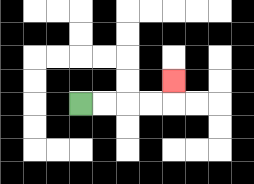{'start': '[3, 4]', 'end': '[7, 3]', 'path_directions': 'R,R,R,R,U', 'path_coordinates': '[[3, 4], [4, 4], [5, 4], [6, 4], [7, 4], [7, 3]]'}